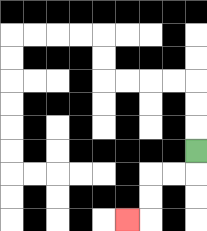{'start': '[8, 6]', 'end': '[5, 9]', 'path_directions': 'D,L,L,D,D,L', 'path_coordinates': '[[8, 6], [8, 7], [7, 7], [6, 7], [6, 8], [6, 9], [5, 9]]'}